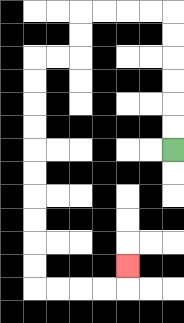{'start': '[7, 6]', 'end': '[5, 11]', 'path_directions': 'U,U,U,U,U,U,L,L,L,L,D,D,L,L,D,D,D,D,D,D,D,D,D,D,R,R,R,R,U', 'path_coordinates': '[[7, 6], [7, 5], [7, 4], [7, 3], [7, 2], [7, 1], [7, 0], [6, 0], [5, 0], [4, 0], [3, 0], [3, 1], [3, 2], [2, 2], [1, 2], [1, 3], [1, 4], [1, 5], [1, 6], [1, 7], [1, 8], [1, 9], [1, 10], [1, 11], [1, 12], [2, 12], [3, 12], [4, 12], [5, 12], [5, 11]]'}